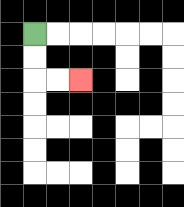{'start': '[1, 1]', 'end': '[3, 3]', 'path_directions': 'D,D,R,R', 'path_coordinates': '[[1, 1], [1, 2], [1, 3], [2, 3], [3, 3]]'}